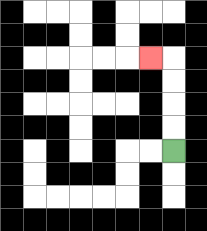{'start': '[7, 6]', 'end': '[6, 2]', 'path_directions': 'U,U,U,U,L', 'path_coordinates': '[[7, 6], [7, 5], [7, 4], [7, 3], [7, 2], [6, 2]]'}